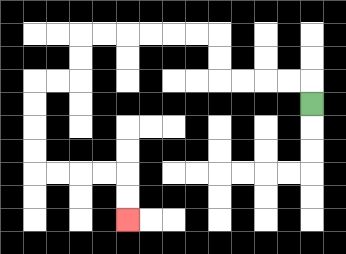{'start': '[13, 4]', 'end': '[5, 9]', 'path_directions': 'U,L,L,L,L,U,U,L,L,L,L,L,L,D,D,L,L,D,D,D,D,R,R,R,R,D,D', 'path_coordinates': '[[13, 4], [13, 3], [12, 3], [11, 3], [10, 3], [9, 3], [9, 2], [9, 1], [8, 1], [7, 1], [6, 1], [5, 1], [4, 1], [3, 1], [3, 2], [3, 3], [2, 3], [1, 3], [1, 4], [1, 5], [1, 6], [1, 7], [2, 7], [3, 7], [4, 7], [5, 7], [5, 8], [5, 9]]'}